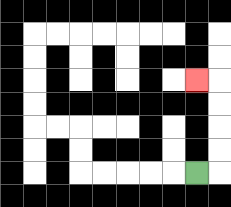{'start': '[8, 7]', 'end': '[8, 3]', 'path_directions': 'R,U,U,U,U,L', 'path_coordinates': '[[8, 7], [9, 7], [9, 6], [9, 5], [9, 4], [9, 3], [8, 3]]'}